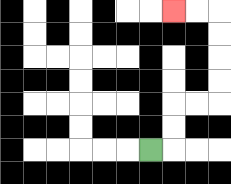{'start': '[6, 6]', 'end': '[7, 0]', 'path_directions': 'R,U,U,R,R,U,U,U,U,L,L', 'path_coordinates': '[[6, 6], [7, 6], [7, 5], [7, 4], [8, 4], [9, 4], [9, 3], [9, 2], [9, 1], [9, 0], [8, 0], [7, 0]]'}